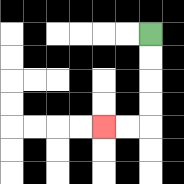{'start': '[6, 1]', 'end': '[4, 5]', 'path_directions': 'D,D,D,D,L,L', 'path_coordinates': '[[6, 1], [6, 2], [6, 3], [6, 4], [6, 5], [5, 5], [4, 5]]'}